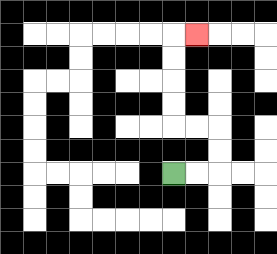{'start': '[7, 7]', 'end': '[8, 1]', 'path_directions': 'R,R,U,U,L,L,U,U,U,U,R', 'path_coordinates': '[[7, 7], [8, 7], [9, 7], [9, 6], [9, 5], [8, 5], [7, 5], [7, 4], [7, 3], [7, 2], [7, 1], [8, 1]]'}